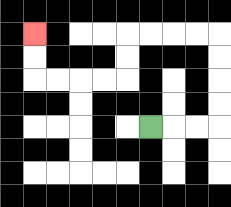{'start': '[6, 5]', 'end': '[1, 1]', 'path_directions': 'R,R,R,U,U,U,U,L,L,L,L,D,D,L,L,L,L,U,U', 'path_coordinates': '[[6, 5], [7, 5], [8, 5], [9, 5], [9, 4], [9, 3], [9, 2], [9, 1], [8, 1], [7, 1], [6, 1], [5, 1], [5, 2], [5, 3], [4, 3], [3, 3], [2, 3], [1, 3], [1, 2], [1, 1]]'}